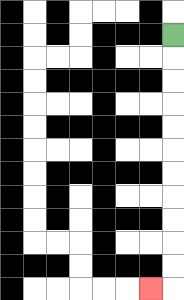{'start': '[7, 1]', 'end': '[6, 12]', 'path_directions': 'D,D,D,D,D,D,D,D,D,D,D,L', 'path_coordinates': '[[7, 1], [7, 2], [7, 3], [7, 4], [7, 5], [7, 6], [7, 7], [7, 8], [7, 9], [7, 10], [7, 11], [7, 12], [6, 12]]'}